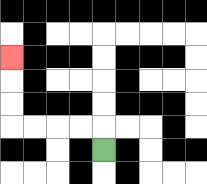{'start': '[4, 6]', 'end': '[0, 2]', 'path_directions': 'U,L,L,L,L,U,U,U', 'path_coordinates': '[[4, 6], [4, 5], [3, 5], [2, 5], [1, 5], [0, 5], [0, 4], [0, 3], [0, 2]]'}